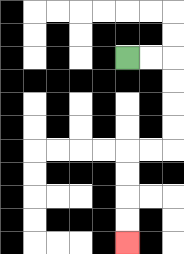{'start': '[5, 2]', 'end': '[5, 10]', 'path_directions': 'R,R,D,D,D,D,L,L,D,D,D,D', 'path_coordinates': '[[5, 2], [6, 2], [7, 2], [7, 3], [7, 4], [7, 5], [7, 6], [6, 6], [5, 6], [5, 7], [5, 8], [5, 9], [5, 10]]'}